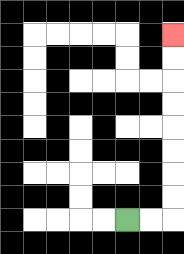{'start': '[5, 9]', 'end': '[7, 1]', 'path_directions': 'R,R,U,U,U,U,U,U,U,U', 'path_coordinates': '[[5, 9], [6, 9], [7, 9], [7, 8], [7, 7], [7, 6], [7, 5], [7, 4], [7, 3], [7, 2], [7, 1]]'}